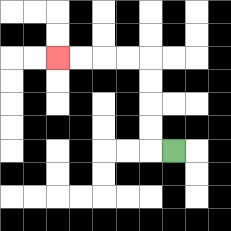{'start': '[7, 6]', 'end': '[2, 2]', 'path_directions': 'L,U,U,U,U,L,L,L,L', 'path_coordinates': '[[7, 6], [6, 6], [6, 5], [6, 4], [6, 3], [6, 2], [5, 2], [4, 2], [3, 2], [2, 2]]'}